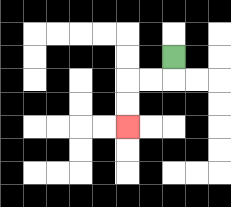{'start': '[7, 2]', 'end': '[5, 5]', 'path_directions': 'D,L,L,D,D', 'path_coordinates': '[[7, 2], [7, 3], [6, 3], [5, 3], [5, 4], [5, 5]]'}